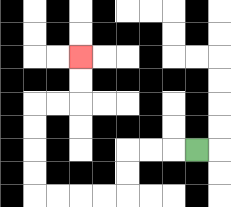{'start': '[8, 6]', 'end': '[3, 2]', 'path_directions': 'L,L,L,D,D,L,L,L,L,U,U,U,U,R,R,U,U', 'path_coordinates': '[[8, 6], [7, 6], [6, 6], [5, 6], [5, 7], [5, 8], [4, 8], [3, 8], [2, 8], [1, 8], [1, 7], [1, 6], [1, 5], [1, 4], [2, 4], [3, 4], [3, 3], [3, 2]]'}